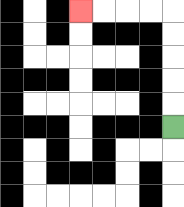{'start': '[7, 5]', 'end': '[3, 0]', 'path_directions': 'U,U,U,U,U,L,L,L,L', 'path_coordinates': '[[7, 5], [7, 4], [7, 3], [7, 2], [7, 1], [7, 0], [6, 0], [5, 0], [4, 0], [3, 0]]'}